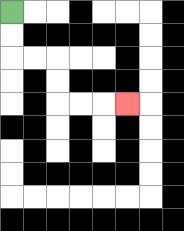{'start': '[0, 0]', 'end': '[5, 4]', 'path_directions': 'D,D,R,R,D,D,R,R,R', 'path_coordinates': '[[0, 0], [0, 1], [0, 2], [1, 2], [2, 2], [2, 3], [2, 4], [3, 4], [4, 4], [5, 4]]'}